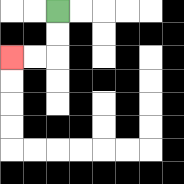{'start': '[2, 0]', 'end': '[0, 2]', 'path_directions': 'D,D,L,L', 'path_coordinates': '[[2, 0], [2, 1], [2, 2], [1, 2], [0, 2]]'}